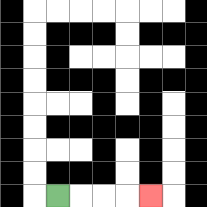{'start': '[2, 8]', 'end': '[6, 8]', 'path_directions': 'R,R,R,R', 'path_coordinates': '[[2, 8], [3, 8], [4, 8], [5, 8], [6, 8]]'}